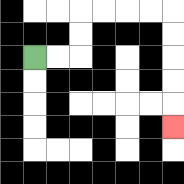{'start': '[1, 2]', 'end': '[7, 5]', 'path_directions': 'R,R,U,U,R,R,R,R,D,D,D,D,D', 'path_coordinates': '[[1, 2], [2, 2], [3, 2], [3, 1], [3, 0], [4, 0], [5, 0], [6, 0], [7, 0], [7, 1], [7, 2], [7, 3], [7, 4], [7, 5]]'}